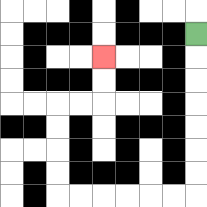{'start': '[8, 1]', 'end': '[4, 2]', 'path_directions': 'D,D,D,D,D,D,D,L,L,L,L,L,L,U,U,U,U,R,R,U,U', 'path_coordinates': '[[8, 1], [8, 2], [8, 3], [8, 4], [8, 5], [8, 6], [8, 7], [8, 8], [7, 8], [6, 8], [5, 8], [4, 8], [3, 8], [2, 8], [2, 7], [2, 6], [2, 5], [2, 4], [3, 4], [4, 4], [4, 3], [4, 2]]'}